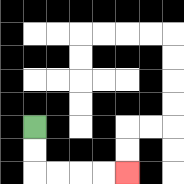{'start': '[1, 5]', 'end': '[5, 7]', 'path_directions': 'D,D,R,R,R,R', 'path_coordinates': '[[1, 5], [1, 6], [1, 7], [2, 7], [3, 7], [4, 7], [5, 7]]'}